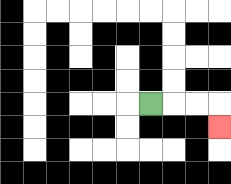{'start': '[6, 4]', 'end': '[9, 5]', 'path_directions': 'R,R,R,D', 'path_coordinates': '[[6, 4], [7, 4], [8, 4], [9, 4], [9, 5]]'}